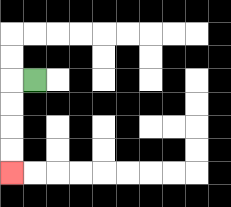{'start': '[1, 3]', 'end': '[0, 7]', 'path_directions': 'L,D,D,D,D', 'path_coordinates': '[[1, 3], [0, 3], [0, 4], [0, 5], [0, 6], [0, 7]]'}